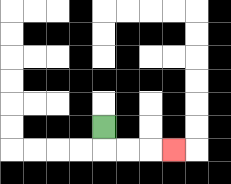{'start': '[4, 5]', 'end': '[7, 6]', 'path_directions': 'D,R,R,R', 'path_coordinates': '[[4, 5], [4, 6], [5, 6], [6, 6], [7, 6]]'}